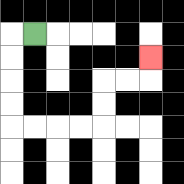{'start': '[1, 1]', 'end': '[6, 2]', 'path_directions': 'L,D,D,D,D,R,R,R,R,U,U,R,R,U', 'path_coordinates': '[[1, 1], [0, 1], [0, 2], [0, 3], [0, 4], [0, 5], [1, 5], [2, 5], [3, 5], [4, 5], [4, 4], [4, 3], [5, 3], [6, 3], [6, 2]]'}